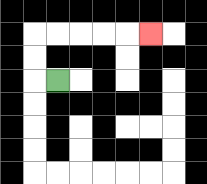{'start': '[2, 3]', 'end': '[6, 1]', 'path_directions': 'L,U,U,R,R,R,R,R', 'path_coordinates': '[[2, 3], [1, 3], [1, 2], [1, 1], [2, 1], [3, 1], [4, 1], [5, 1], [6, 1]]'}